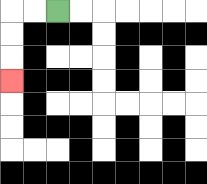{'start': '[2, 0]', 'end': '[0, 3]', 'path_directions': 'L,L,D,D,D', 'path_coordinates': '[[2, 0], [1, 0], [0, 0], [0, 1], [0, 2], [0, 3]]'}